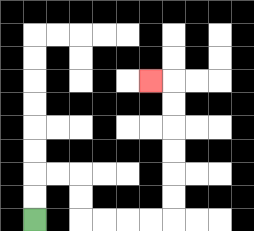{'start': '[1, 9]', 'end': '[6, 3]', 'path_directions': 'U,U,R,R,D,D,R,R,R,R,U,U,U,U,U,U,L', 'path_coordinates': '[[1, 9], [1, 8], [1, 7], [2, 7], [3, 7], [3, 8], [3, 9], [4, 9], [5, 9], [6, 9], [7, 9], [7, 8], [7, 7], [7, 6], [7, 5], [7, 4], [7, 3], [6, 3]]'}